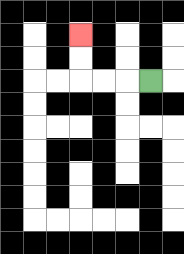{'start': '[6, 3]', 'end': '[3, 1]', 'path_directions': 'L,L,L,U,U', 'path_coordinates': '[[6, 3], [5, 3], [4, 3], [3, 3], [3, 2], [3, 1]]'}